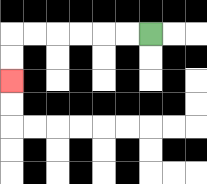{'start': '[6, 1]', 'end': '[0, 3]', 'path_directions': 'L,L,L,L,L,L,D,D', 'path_coordinates': '[[6, 1], [5, 1], [4, 1], [3, 1], [2, 1], [1, 1], [0, 1], [0, 2], [0, 3]]'}